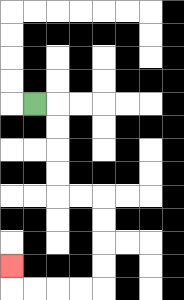{'start': '[1, 4]', 'end': '[0, 11]', 'path_directions': 'R,D,D,D,D,R,R,D,D,D,D,L,L,L,L,U', 'path_coordinates': '[[1, 4], [2, 4], [2, 5], [2, 6], [2, 7], [2, 8], [3, 8], [4, 8], [4, 9], [4, 10], [4, 11], [4, 12], [3, 12], [2, 12], [1, 12], [0, 12], [0, 11]]'}